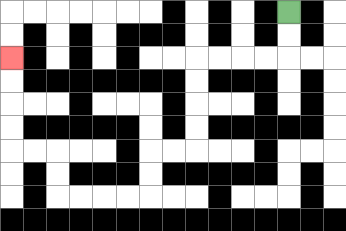{'start': '[12, 0]', 'end': '[0, 2]', 'path_directions': 'D,D,L,L,L,L,D,D,D,D,L,L,D,D,L,L,L,L,U,U,L,L,U,U,U,U', 'path_coordinates': '[[12, 0], [12, 1], [12, 2], [11, 2], [10, 2], [9, 2], [8, 2], [8, 3], [8, 4], [8, 5], [8, 6], [7, 6], [6, 6], [6, 7], [6, 8], [5, 8], [4, 8], [3, 8], [2, 8], [2, 7], [2, 6], [1, 6], [0, 6], [0, 5], [0, 4], [0, 3], [0, 2]]'}